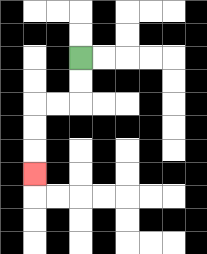{'start': '[3, 2]', 'end': '[1, 7]', 'path_directions': 'D,D,L,L,D,D,D', 'path_coordinates': '[[3, 2], [3, 3], [3, 4], [2, 4], [1, 4], [1, 5], [1, 6], [1, 7]]'}